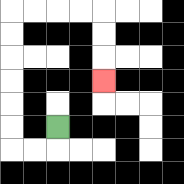{'start': '[2, 5]', 'end': '[4, 3]', 'path_directions': 'D,L,L,U,U,U,U,U,U,R,R,R,R,D,D,D', 'path_coordinates': '[[2, 5], [2, 6], [1, 6], [0, 6], [0, 5], [0, 4], [0, 3], [0, 2], [0, 1], [0, 0], [1, 0], [2, 0], [3, 0], [4, 0], [4, 1], [4, 2], [4, 3]]'}